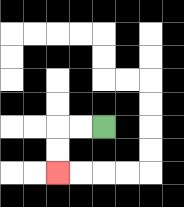{'start': '[4, 5]', 'end': '[2, 7]', 'path_directions': 'L,L,D,D', 'path_coordinates': '[[4, 5], [3, 5], [2, 5], [2, 6], [2, 7]]'}